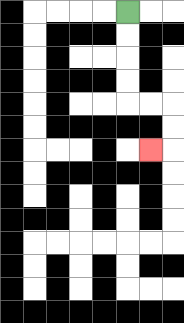{'start': '[5, 0]', 'end': '[6, 6]', 'path_directions': 'D,D,D,D,R,R,D,D,L', 'path_coordinates': '[[5, 0], [5, 1], [5, 2], [5, 3], [5, 4], [6, 4], [7, 4], [7, 5], [7, 6], [6, 6]]'}